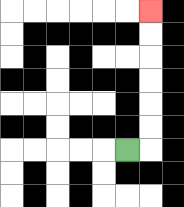{'start': '[5, 6]', 'end': '[6, 0]', 'path_directions': 'R,U,U,U,U,U,U', 'path_coordinates': '[[5, 6], [6, 6], [6, 5], [6, 4], [6, 3], [6, 2], [6, 1], [6, 0]]'}